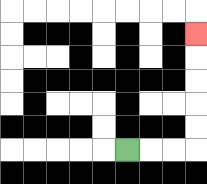{'start': '[5, 6]', 'end': '[8, 1]', 'path_directions': 'R,R,R,U,U,U,U,U', 'path_coordinates': '[[5, 6], [6, 6], [7, 6], [8, 6], [8, 5], [8, 4], [8, 3], [8, 2], [8, 1]]'}